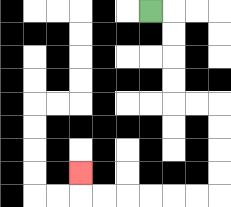{'start': '[6, 0]', 'end': '[3, 7]', 'path_directions': 'R,D,D,D,D,R,R,D,D,D,D,L,L,L,L,L,L,U', 'path_coordinates': '[[6, 0], [7, 0], [7, 1], [7, 2], [7, 3], [7, 4], [8, 4], [9, 4], [9, 5], [9, 6], [9, 7], [9, 8], [8, 8], [7, 8], [6, 8], [5, 8], [4, 8], [3, 8], [3, 7]]'}